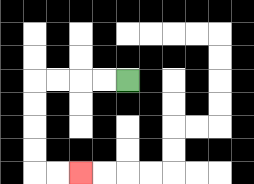{'start': '[5, 3]', 'end': '[3, 7]', 'path_directions': 'L,L,L,L,D,D,D,D,R,R', 'path_coordinates': '[[5, 3], [4, 3], [3, 3], [2, 3], [1, 3], [1, 4], [1, 5], [1, 6], [1, 7], [2, 7], [3, 7]]'}